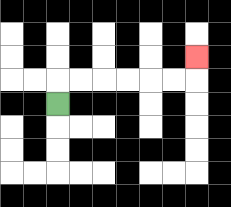{'start': '[2, 4]', 'end': '[8, 2]', 'path_directions': 'U,R,R,R,R,R,R,U', 'path_coordinates': '[[2, 4], [2, 3], [3, 3], [4, 3], [5, 3], [6, 3], [7, 3], [8, 3], [8, 2]]'}